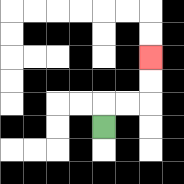{'start': '[4, 5]', 'end': '[6, 2]', 'path_directions': 'U,R,R,U,U', 'path_coordinates': '[[4, 5], [4, 4], [5, 4], [6, 4], [6, 3], [6, 2]]'}